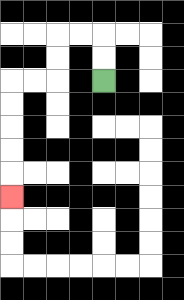{'start': '[4, 3]', 'end': '[0, 8]', 'path_directions': 'U,U,L,L,D,D,L,L,D,D,D,D,D', 'path_coordinates': '[[4, 3], [4, 2], [4, 1], [3, 1], [2, 1], [2, 2], [2, 3], [1, 3], [0, 3], [0, 4], [0, 5], [0, 6], [0, 7], [0, 8]]'}